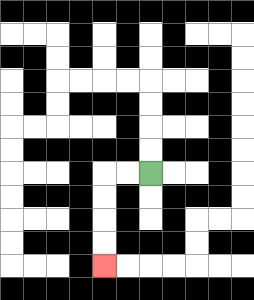{'start': '[6, 7]', 'end': '[4, 11]', 'path_directions': 'L,L,D,D,D,D', 'path_coordinates': '[[6, 7], [5, 7], [4, 7], [4, 8], [4, 9], [4, 10], [4, 11]]'}